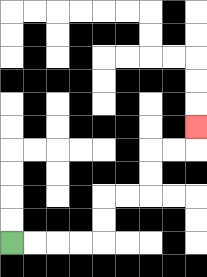{'start': '[0, 10]', 'end': '[8, 5]', 'path_directions': 'R,R,R,R,U,U,R,R,U,U,R,R,U', 'path_coordinates': '[[0, 10], [1, 10], [2, 10], [3, 10], [4, 10], [4, 9], [4, 8], [5, 8], [6, 8], [6, 7], [6, 6], [7, 6], [8, 6], [8, 5]]'}